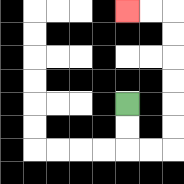{'start': '[5, 4]', 'end': '[5, 0]', 'path_directions': 'D,D,R,R,U,U,U,U,U,U,L,L', 'path_coordinates': '[[5, 4], [5, 5], [5, 6], [6, 6], [7, 6], [7, 5], [7, 4], [7, 3], [7, 2], [7, 1], [7, 0], [6, 0], [5, 0]]'}